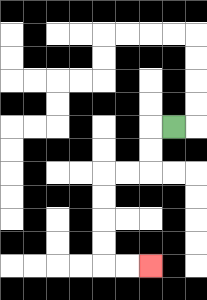{'start': '[7, 5]', 'end': '[6, 11]', 'path_directions': 'L,D,D,L,L,D,D,D,D,R,R', 'path_coordinates': '[[7, 5], [6, 5], [6, 6], [6, 7], [5, 7], [4, 7], [4, 8], [4, 9], [4, 10], [4, 11], [5, 11], [6, 11]]'}